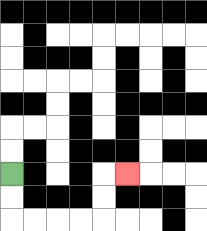{'start': '[0, 7]', 'end': '[5, 7]', 'path_directions': 'D,D,R,R,R,R,U,U,R', 'path_coordinates': '[[0, 7], [0, 8], [0, 9], [1, 9], [2, 9], [3, 9], [4, 9], [4, 8], [4, 7], [5, 7]]'}